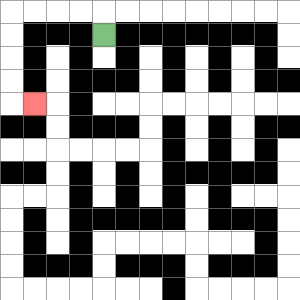{'start': '[4, 1]', 'end': '[1, 4]', 'path_directions': 'U,L,L,L,L,D,D,D,D,R', 'path_coordinates': '[[4, 1], [4, 0], [3, 0], [2, 0], [1, 0], [0, 0], [0, 1], [0, 2], [0, 3], [0, 4], [1, 4]]'}